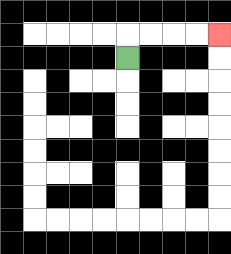{'start': '[5, 2]', 'end': '[9, 1]', 'path_directions': 'U,R,R,R,R', 'path_coordinates': '[[5, 2], [5, 1], [6, 1], [7, 1], [8, 1], [9, 1]]'}